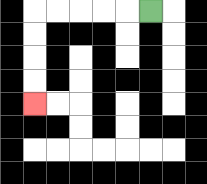{'start': '[6, 0]', 'end': '[1, 4]', 'path_directions': 'L,L,L,L,L,D,D,D,D', 'path_coordinates': '[[6, 0], [5, 0], [4, 0], [3, 0], [2, 0], [1, 0], [1, 1], [1, 2], [1, 3], [1, 4]]'}